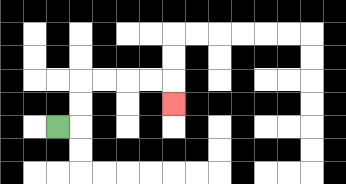{'start': '[2, 5]', 'end': '[7, 4]', 'path_directions': 'R,U,U,R,R,R,R,D', 'path_coordinates': '[[2, 5], [3, 5], [3, 4], [3, 3], [4, 3], [5, 3], [6, 3], [7, 3], [7, 4]]'}